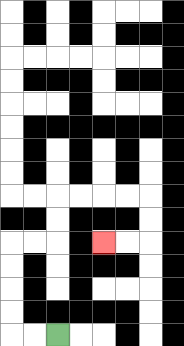{'start': '[2, 14]', 'end': '[4, 10]', 'path_directions': 'L,L,U,U,U,U,R,R,U,U,R,R,R,R,D,D,L,L', 'path_coordinates': '[[2, 14], [1, 14], [0, 14], [0, 13], [0, 12], [0, 11], [0, 10], [1, 10], [2, 10], [2, 9], [2, 8], [3, 8], [4, 8], [5, 8], [6, 8], [6, 9], [6, 10], [5, 10], [4, 10]]'}